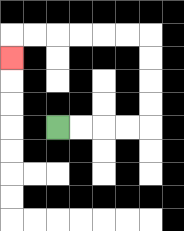{'start': '[2, 5]', 'end': '[0, 2]', 'path_directions': 'R,R,R,R,U,U,U,U,L,L,L,L,L,L,D', 'path_coordinates': '[[2, 5], [3, 5], [4, 5], [5, 5], [6, 5], [6, 4], [6, 3], [6, 2], [6, 1], [5, 1], [4, 1], [3, 1], [2, 1], [1, 1], [0, 1], [0, 2]]'}